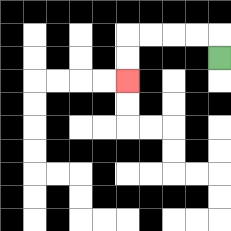{'start': '[9, 2]', 'end': '[5, 3]', 'path_directions': 'U,L,L,L,L,D,D', 'path_coordinates': '[[9, 2], [9, 1], [8, 1], [7, 1], [6, 1], [5, 1], [5, 2], [5, 3]]'}